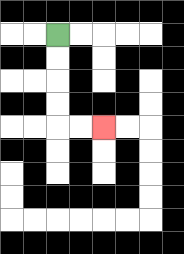{'start': '[2, 1]', 'end': '[4, 5]', 'path_directions': 'D,D,D,D,R,R', 'path_coordinates': '[[2, 1], [2, 2], [2, 3], [2, 4], [2, 5], [3, 5], [4, 5]]'}